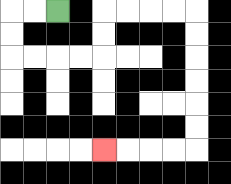{'start': '[2, 0]', 'end': '[4, 6]', 'path_directions': 'L,L,D,D,R,R,R,R,U,U,R,R,R,R,D,D,D,D,D,D,L,L,L,L', 'path_coordinates': '[[2, 0], [1, 0], [0, 0], [0, 1], [0, 2], [1, 2], [2, 2], [3, 2], [4, 2], [4, 1], [4, 0], [5, 0], [6, 0], [7, 0], [8, 0], [8, 1], [8, 2], [8, 3], [8, 4], [8, 5], [8, 6], [7, 6], [6, 6], [5, 6], [4, 6]]'}